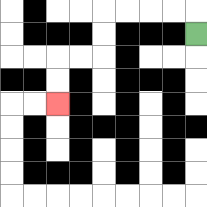{'start': '[8, 1]', 'end': '[2, 4]', 'path_directions': 'U,L,L,L,L,D,D,L,L,D,D', 'path_coordinates': '[[8, 1], [8, 0], [7, 0], [6, 0], [5, 0], [4, 0], [4, 1], [4, 2], [3, 2], [2, 2], [2, 3], [2, 4]]'}